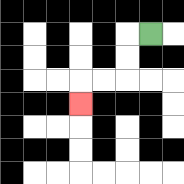{'start': '[6, 1]', 'end': '[3, 4]', 'path_directions': 'L,D,D,L,L,D', 'path_coordinates': '[[6, 1], [5, 1], [5, 2], [5, 3], [4, 3], [3, 3], [3, 4]]'}